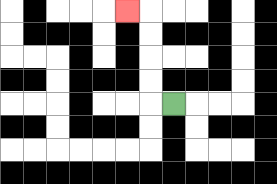{'start': '[7, 4]', 'end': '[5, 0]', 'path_directions': 'L,U,U,U,U,L', 'path_coordinates': '[[7, 4], [6, 4], [6, 3], [6, 2], [6, 1], [6, 0], [5, 0]]'}